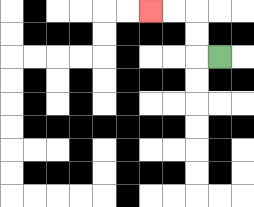{'start': '[9, 2]', 'end': '[6, 0]', 'path_directions': 'L,U,U,L,L', 'path_coordinates': '[[9, 2], [8, 2], [8, 1], [8, 0], [7, 0], [6, 0]]'}